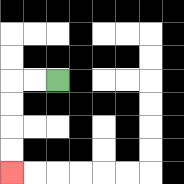{'start': '[2, 3]', 'end': '[0, 7]', 'path_directions': 'L,L,D,D,D,D', 'path_coordinates': '[[2, 3], [1, 3], [0, 3], [0, 4], [0, 5], [0, 6], [0, 7]]'}